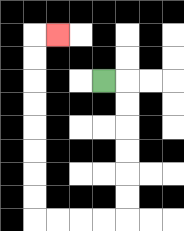{'start': '[4, 3]', 'end': '[2, 1]', 'path_directions': 'R,D,D,D,D,D,D,L,L,L,L,U,U,U,U,U,U,U,U,R', 'path_coordinates': '[[4, 3], [5, 3], [5, 4], [5, 5], [5, 6], [5, 7], [5, 8], [5, 9], [4, 9], [3, 9], [2, 9], [1, 9], [1, 8], [1, 7], [1, 6], [1, 5], [1, 4], [1, 3], [1, 2], [1, 1], [2, 1]]'}